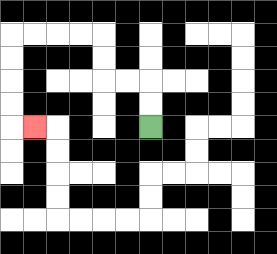{'start': '[6, 5]', 'end': '[1, 5]', 'path_directions': 'U,U,L,L,U,U,L,L,L,L,D,D,D,D,R', 'path_coordinates': '[[6, 5], [6, 4], [6, 3], [5, 3], [4, 3], [4, 2], [4, 1], [3, 1], [2, 1], [1, 1], [0, 1], [0, 2], [0, 3], [0, 4], [0, 5], [1, 5]]'}